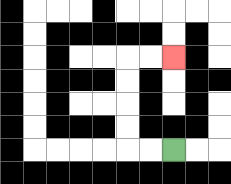{'start': '[7, 6]', 'end': '[7, 2]', 'path_directions': 'L,L,U,U,U,U,R,R', 'path_coordinates': '[[7, 6], [6, 6], [5, 6], [5, 5], [5, 4], [5, 3], [5, 2], [6, 2], [7, 2]]'}